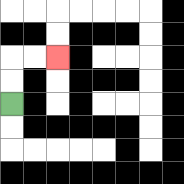{'start': '[0, 4]', 'end': '[2, 2]', 'path_directions': 'U,U,R,R', 'path_coordinates': '[[0, 4], [0, 3], [0, 2], [1, 2], [2, 2]]'}